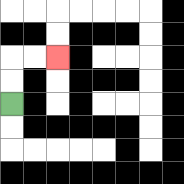{'start': '[0, 4]', 'end': '[2, 2]', 'path_directions': 'U,U,R,R', 'path_coordinates': '[[0, 4], [0, 3], [0, 2], [1, 2], [2, 2]]'}